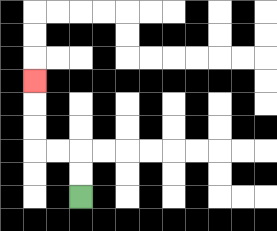{'start': '[3, 8]', 'end': '[1, 3]', 'path_directions': 'U,U,L,L,U,U,U', 'path_coordinates': '[[3, 8], [3, 7], [3, 6], [2, 6], [1, 6], [1, 5], [1, 4], [1, 3]]'}